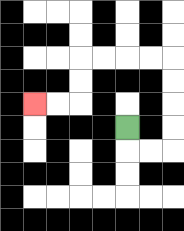{'start': '[5, 5]', 'end': '[1, 4]', 'path_directions': 'D,R,R,U,U,U,U,L,L,L,L,D,D,L,L', 'path_coordinates': '[[5, 5], [5, 6], [6, 6], [7, 6], [7, 5], [7, 4], [7, 3], [7, 2], [6, 2], [5, 2], [4, 2], [3, 2], [3, 3], [3, 4], [2, 4], [1, 4]]'}